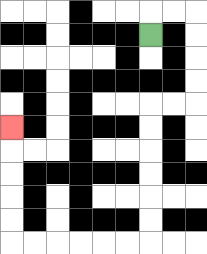{'start': '[6, 1]', 'end': '[0, 5]', 'path_directions': 'U,R,R,D,D,D,D,L,L,D,D,D,D,D,D,L,L,L,L,L,L,U,U,U,U,U', 'path_coordinates': '[[6, 1], [6, 0], [7, 0], [8, 0], [8, 1], [8, 2], [8, 3], [8, 4], [7, 4], [6, 4], [6, 5], [6, 6], [6, 7], [6, 8], [6, 9], [6, 10], [5, 10], [4, 10], [3, 10], [2, 10], [1, 10], [0, 10], [0, 9], [0, 8], [0, 7], [0, 6], [0, 5]]'}